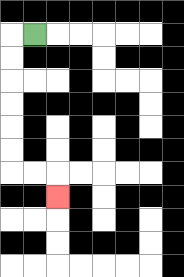{'start': '[1, 1]', 'end': '[2, 8]', 'path_directions': 'L,D,D,D,D,D,D,R,R,D', 'path_coordinates': '[[1, 1], [0, 1], [0, 2], [0, 3], [0, 4], [0, 5], [0, 6], [0, 7], [1, 7], [2, 7], [2, 8]]'}